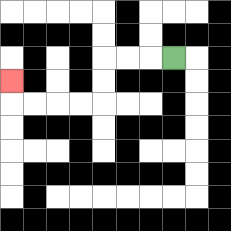{'start': '[7, 2]', 'end': '[0, 3]', 'path_directions': 'L,L,L,D,D,L,L,L,L,U', 'path_coordinates': '[[7, 2], [6, 2], [5, 2], [4, 2], [4, 3], [4, 4], [3, 4], [2, 4], [1, 4], [0, 4], [0, 3]]'}